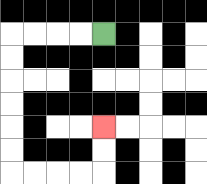{'start': '[4, 1]', 'end': '[4, 5]', 'path_directions': 'L,L,L,L,D,D,D,D,D,D,R,R,R,R,U,U', 'path_coordinates': '[[4, 1], [3, 1], [2, 1], [1, 1], [0, 1], [0, 2], [0, 3], [0, 4], [0, 5], [0, 6], [0, 7], [1, 7], [2, 7], [3, 7], [4, 7], [4, 6], [4, 5]]'}